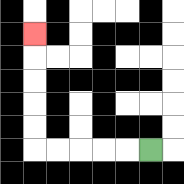{'start': '[6, 6]', 'end': '[1, 1]', 'path_directions': 'L,L,L,L,L,U,U,U,U,U', 'path_coordinates': '[[6, 6], [5, 6], [4, 6], [3, 6], [2, 6], [1, 6], [1, 5], [1, 4], [1, 3], [1, 2], [1, 1]]'}